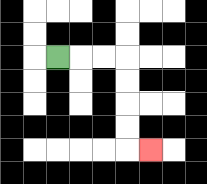{'start': '[2, 2]', 'end': '[6, 6]', 'path_directions': 'R,R,R,D,D,D,D,R', 'path_coordinates': '[[2, 2], [3, 2], [4, 2], [5, 2], [5, 3], [5, 4], [5, 5], [5, 6], [6, 6]]'}